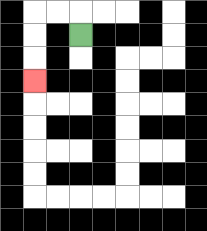{'start': '[3, 1]', 'end': '[1, 3]', 'path_directions': 'U,L,L,D,D,D', 'path_coordinates': '[[3, 1], [3, 0], [2, 0], [1, 0], [1, 1], [1, 2], [1, 3]]'}